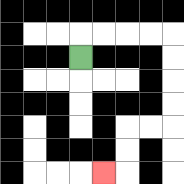{'start': '[3, 2]', 'end': '[4, 7]', 'path_directions': 'U,R,R,R,R,D,D,D,D,L,L,D,D,L', 'path_coordinates': '[[3, 2], [3, 1], [4, 1], [5, 1], [6, 1], [7, 1], [7, 2], [7, 3], [7, 4], [7, 5], [6, 5], [5, 5], [5, 6], [5, 7], [4, 7]]'}